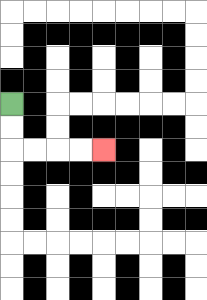{'start': '[0, 4]', 'end': '[4, 6]', 'path_directions': 'D,D,R,R,R,R', 'path_coordinates': '[[0, 4], [0, 5], [0, 6], [1, 6], [2, 6], [3, 6], [4, 6]]'}